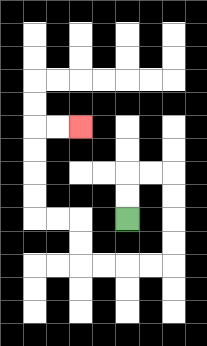{'start': '[5, 9]', 'end': '[3, 5]', 'path_directions': 'U,U,R,R,D,D,D,D,L,L,L,L,U,U,L,L,U,U,U,U,R,R', 'path_coordinates': '[[5, 9], [5, 8], [5, 7], [6, 7], [7, 7], [7, 8], [7, 9], [7, 10], [7, 11], [6, 11], [5, 11], [4, 11], [3, 11], [3, 10], [3, 9], [2, 9], [1, 9], [1, 8], [1, 7], [1, 6], [1, 5], [2, 5], [3, 5]]'}